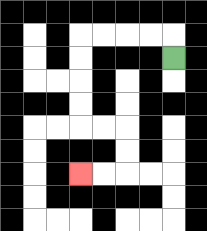{'start': '[7, 2]', 'end': '[3, 7]', 'path_directions': 'U,L,L,L,L,D,D,D,D,R,R,D,D,L,L', 'path_coordinates': '[[7, 2], [7, 1], [6, 1], [5, 1], [4, 1], [3, 1], [3, 2], [3, 3], [3, 4], [3, 5], [4, 5], [5, 5], [5, 6], [5, 7], [4, 7], [3, 7]]'}